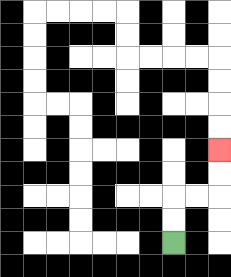{'start': '[7, 10]', 'end': '[9, 6]', 'path_directions': 'U,U,R,R,U,U', 'path_coordinates': '[[7, 10], [7, 9], [7, 8], [8, 8], [9, 8], [9, 7], [9, 6]]'}